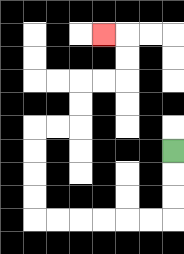{'start': '[7, 6]', 'end': '[4, 1]', 'path_directions': 'D,D,D,L,L,L,L,L,L,U,U,U,U,R,R,U,U,R,R,U,U,L', 'path_coordinates': '[[7, 6], [7, 7], [7, 8], [7, 9], [6, 9], [5, 9], [4, 9], [3, 9], [2, 9], [1, 9], [1, 8], [1, 7], [1, 6], [1, 5], [2, 5], [3, 5], [3, 4], [3, 3], [4, 3], [5, 3], [5, 2], [5, 1], [4, 1]]'}